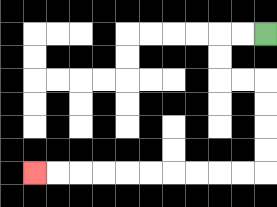{'start': '[11, 1]', 'end': '[1, 7]', 'path_directions': 'L,L,D,D,R,R,D,D,D,D,L,L,L,L,L,L,L,L,L,L', 'path_coordinates': '[[11, 1], [10, 1], [9, 1], [9, 2], [9, 3], [10, 3], [11, 3], [11, 4], [11, 5], [11, 6], [11, 7], [10, 7], [9, 7], [8, 7], [7, 7], [6, 7], [5, 7], [4, 7], [3, 7], [2, 7], [1, 7]]'}